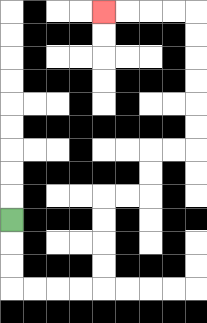{'start': '[0, 9]', 'end': '[4, 0]', 'path_directions': 'D,D,D,R,R,R,R,U,U,U,U,R,R,U,U,R,R,U,U,U,U,U,U,L,L,L,L', 'path_coordinates': '[[0, 9], [0, 10], [0, 11], [0, 12], [1, 12], [2, 12], [3, 12], [4, 12], [4, 11], [4, 10], [4, 9], [4, 8], [5, 8], [6, 8], [6, 7], [6, 6], [7, 6], [8, 6], [8, 5], [8, 4], [8, 3], [8, 2], [8, 1], [8, 0], [7, 0], [6, 0], [5, 0], [4, 0]]'}